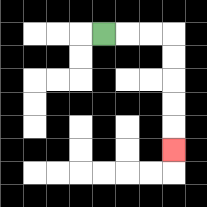{'start': '[4, 1]', 'end': '[7, 6]', 'path_directions': 'R,R,R,D,D,D,D,D', 'path_coordinates': '[[4, 1], [5, 1], [6, 1], [7, 1], [7, 2], [7, 3], [7, 4], [7, 5], [7, 6]]'}